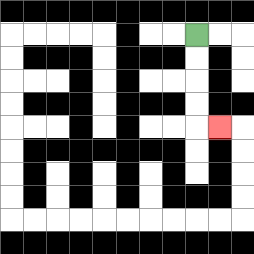{'start': '[8, 1]', 'end': '[9, 5]', 'path_directions': 'D,D,D,D,R', 'path_coordinates': '[[8, 1], [8, 2], [8, 3], [8, 4], [8, 5], [9, 5]]'}